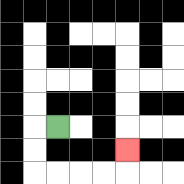{'start': '[2, 5]', 'end': '[5, 6]', 'path_directions': 'L,D,D,R,R,R,R,U', 'path_coordinates': '[[2, 5], [1, 5], [1, 6], [1, 7], [2, 7], [3, 7], [4, 7], [5, 7], [5, 6]]'}